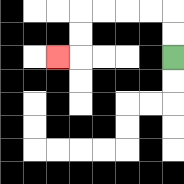{'start': '[7, 2]', 'end': '[2, 2]', 'path_directions': 'U,U,L,L,L,L,D,D,L', 'path_coordinates': '[[7, 2], [7, 1], [7, 0], [6, 0], [5, 0], [4, 0], [3, 0], [3, 1], [3, 2], [2, 2]]'}